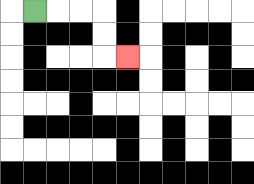{'start': '[1, 0]', 'end': '[5, 2]', 'path_directions': 'R,R,R,D,D,R', 'path_coordinates': '[[1, 0], [2, 0], [3, 0], [4, 0], [4, 1], [4, 2], [5, 2]]'}